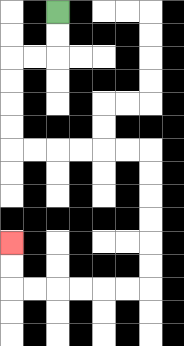{'start': '[2, 0]', 'end': '[0, 10]', 'path_directions': 'D,D,L,L,D,D,D,D,R,R,R,R,R,R,D,D,D,D,D,D,L,L,L,L,L,L,U,U', 'path_coordinates': '[[2, 0], [2, 1], [2, 2], [1, 2], [0, 2], [0, 3], [0, 4], [0, 5], [0, 6], [1, 6], [2, 6], [3, 6], [4, 6], [5, 6], [6, 6], [6, 7], [6, 8], [6, 9], [6, 10], [6, 11], [6, 12], [5, 12], [4, 12], [3, 12], [2, 12], [1, 12], [0, 12], [0, 11], [0, 10]]'}